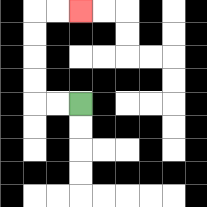{'start': '[3, 4]', 'end': '[3, 0]', 'path_directions': 'L,L,U,U,U,U,R,R', 'path_coordinates': '[[3, 4], [2, 4], [1, 4], [1, 3], [1, 2], [1, 1], [1, 0], [2, 0], [3, 0]]'}